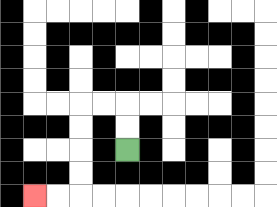{'start': '[5, 6]', 'end': '[1, 8]', 'path_directions': 'U,U,L,L,D,D,D,D,L,L', 'path_coordinates': '[[5, 6], [5, 5], [5, 4], [4, 4], [3, 4], [3, 5], [3, 6], [3, 7], [3, 8], [2, 8], [1, 8]]'}